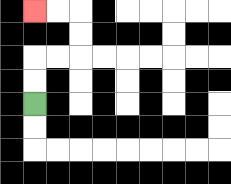{'start': '[1, 4]', 'end': '[1, 0]', 'path_directions': 'U,U,R,R,U,U,L,L', 'path_coordinates': '[[1, 4], [1, 3], [1, 2], [2, 2], [3, 2], [3, 1], [3, 0], [2, 0], [1, 0]]'}